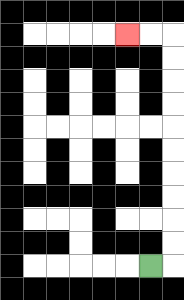{'start': '[6, 11]', 'end': '[5, 1]', 'path_directions': 'R,U,U,U,U,U,U,U,U,U,U,L,L', 'path_coordinates': '[[6, 11], [7, 11], [7, 10], [7, 9], [7, 8], [7, 7], [7, 6], [7, 5], [7, 4], [7, 3], [7, 2], [7, 1], [6, 1], [5, 1]]'}